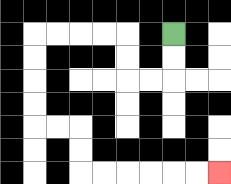{'start': '[7, 1]', 'end': '[9, 7]', 'path_directions': 'D,D,L,L,U,U,L,L,L,L,D,D,D,D,R,R,D,D,R,R,R,R,R,R', 'path_coordinates': '[[7, 1], [7, 2], [7, 3], [6, 3], [5, 3], [5, 2], [5, 1], [4, 1], [3, 1], [2, 1], [1, 1], [1, 2], [1, 3], [1, 4], [1, 5], [2, 5], [3, 5], [3, 6], [3, 7], [4, 7], [5, 7], [6, 7], [7, 7], [8, 7], [9, 7]]'}